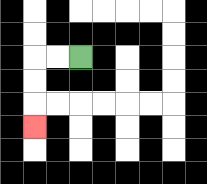{'start': '[3, 2]', 'end': '[1, 5]', 'path_directions': 'L,L,D,D,D', 'path_coordinates': '[[3, 2], [2, 2], [1, 2], [1, 3], [1, 4], [1, 5]]'}